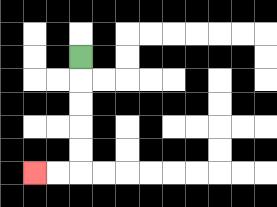{'start': '[3, 2]', 'end': '[1, 7]', 'path_directions': 'D,D,D,D,D,L,L', 'path_coordinates': '[[3, 2], [3, 3], [3, 4], [3, 5], [3, 6], [3, 7], [2, 7], [1, 7]]'}